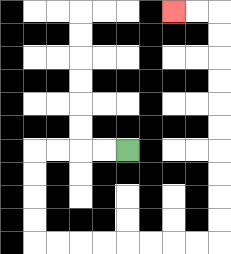{'start': '[5, 6]', 'end': '[7, 0]', 'path_directions': 'L,L,L,L,D,D,D,D,R,R,R,R,R,R,R,R,U,U,U,U,U,U,U,U,U,U,L,L', 'path_coordinates': '[[5, 6], [4, 6], [3, 6], [2, 6], [1, 6], [1, 7], [1, 8], [1, 9], [1, 10], [2, 10], [3, 10], [4, 10], [5, 10], [6, 10], [7, 10], [8, 10], [9, 10], [9, 9], [9, 8], [9, 7], [9, 6], [9, 5], [9, 4], [9, 3], [9, 2], [9, 1], [9, 0], [8, 0], [7, 0]]'}